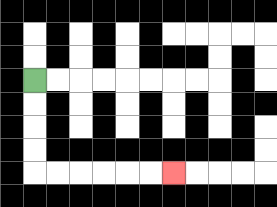{'start': '[1, 3]', 'end': '[7, 7]', 'path_directions': 'D,D,D,D,R,R,R,R,R,R', 'path_coordinates': '[[1, 3], [1, 4], [1, 5], [1, 6], [1, 7], [2, 7], [3, 7], [4, 7], [5, 7], [6, 7], [7, 7]]'}